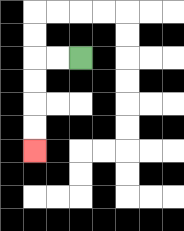{'start': '[3, 2]', 'end': '[1, 6]', 'path_directions': 'L,L,D,D,D,D', 'path_coordinates': '[[3, 2], [2, 2], [1, 2], [1, 3], [1, 4], [1, 5], [1, 6]]'}